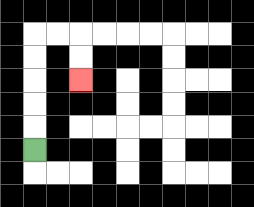{'start': '[1, 6]', 'end': '[3, 3]', 'path_directions': 'U,U,U,U,U,R,R,D,D', 'path_coordinates': '[[1, 6], [1, 5], [1, 4], [1, 3], [1, 2], [1, 1], [2, 1], [3, 1], [3, 2], [3, 3]]'}